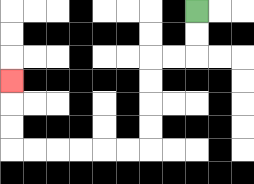{'start': '[8, 0]', 'end': '[0, 3]', 'path_directions': 'D,D,L,L,D,D,D,D,L,L,L,L,L,L,U,U,U', 'path_coordinates': '[[8, 0], [8, 1], [8, 2], [7, 2], [6, 2], [6, 3], [6, 4], [6, 5], [6, 6], [5, 6], [4, 6], [3, 6], [2, 6], [1, 6], [0, 6], [0, 5], [0, 4], [0, 3]]'}